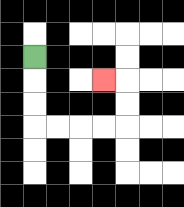{'start': '[1, 2]', 'end': '[4, 3]', 'path_directions': 'D,D,D,R,R,R,R,U,U,L', 'path_coordinates': '[[1, 2], [1, 3], [1, 4], [1, 5], [2, 5], [3, 5], [4, 5], [5, 5], [5, 4], [5, 3], [4, 3]]'}